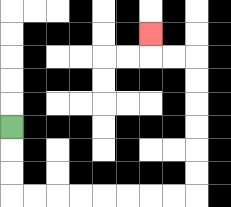{'start': '[0, 5]', 'end': '[6, 1]', 'path_directions': 'D,D,D,R,R,R,R,R,R,R,R,U,U,U,U,U,U,L,L,U', 'path_coordinates': '[[0, 5], [0, 6], [0, 7], [0, 8], [1, 8], [2, 8], [3, 8], [4, 8], [5, 8], [6, 8], [7, 8], [8, 8], [8, 7], [8, 6], [8, 5], [8, 4], [8, 3], [8, 2], [7, 2], [6, 2], [6, 1]]'}